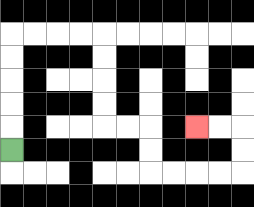{'start': '[0, 6]', 'end': '[8, 5]', 'path_directions': 'U,U,U,U,U,R,R,R,R,D,D,D,D,R,R,D,D,R,R,R,R,U,U,L,L', 'path_coordinates': '[[0, 6], [0, 5], [0, 4], [0, 3], [0, 2], [0, 1], [1, 1], [2, 1], [3, 1], [4, 1], [4, 2], [4, 3], [4, 4], [4, 5], [5, 5], [6, 5], [6, 6], [6, 7], [7, 7], [8, 7], [9, 7], [10, 7], [10, 6], [10, 5], [9, 5], [8, 5]]'}